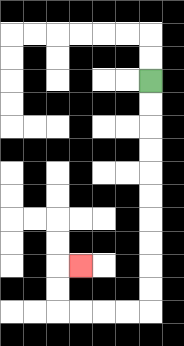{'start': '[6, 3]', 'end': '[3, 11]', 'path_directions': 'D,D,D,D,D,D,D,D,D,D,L,L,L,L,U,U,R', 'path_coordinates': '[[6, 3], [6, 4], [6, 5], [6, 6], [6, 7], [6, 8], [6, 9], [6, 10], [6, 11], [6, 12], [6, 13], [5, 13], [4, 13], [3, 13], [2, 13], [2, 12], [2, 11], [3, 11]]'}